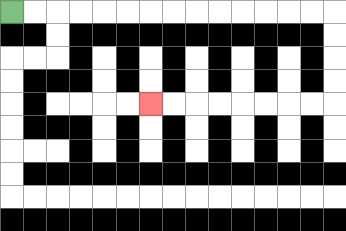{'start': '[0, 0]', 'end': '[6, 4]', 'path_directions': 'R,R,R,R,R,R,R,R,R,R,R,R,R,R,D,D,D,D,L,L,L,L,L,L,L,L', 'path_coordinates': '[[0, 0], [1, 0], [2, 0], [3, 0], [4, 0], [5, 0], [6, 0], [7, 0], [8, 0], [9, 0], [10, 0], [11, 0], [12, 0], [13, 0], [14, 0], [14, 1], [14, 2], [14, 3], [14, 4], [13, 4], [12, 4], [11, 4], [10, 4], [9, 4], [8, 4], [7, 4], [6, 4]]'}